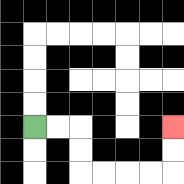{'start': '[1, 5]', 'end': '[7, 5]', 'path_directions': 'R,R,D,D,R,R,R,R,U,U', 'path_coordinates': '[[1, 5], [2, 5], [3, 5], [3, 6], [3, 7], [4, 7], [5, 7], [6, 7], [7, 7], [7, 6], [7, 5]]'}